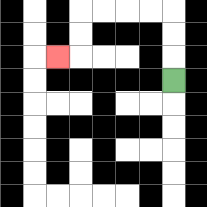{'start': '[7, 3]', 'end': '[2, 2]', 'path_directions': 'U,U,U,L,L,L,L,D,D,L', 'path_coordinates': '[[7, 3], [7, 2], [7, 1], [7, 0], [6, 0], [5, 0], [4, 0], [3, 0], [3, 1], [3, 2], [2, 2]]'}